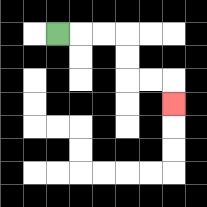{'start': '[2, 1]', 'end': '[7, 4]', 'path_directions': 'R,R,R,D,D,R,R,D', 'path_coordinates': '[[2, 1], [3, 1], [4, 1], [5, 1], [5, 2], [5, 3], [6, 3], [7, 3], [7, 4]]'}